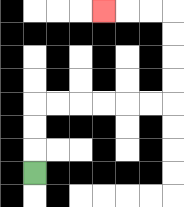{'start': '[1, 7]', 'end': '[4, 0]', 'path_directions': 'U,U,U,R,R,R,R,R,R,U,U,U,U,L,L,L', 'path_coordinates': '[[1, 7], [1, 6], [1, 5], [1, 4], [2, 4], [3, 4], [4, 4], [5, 4], [6, 4], [7, 4], [7, 3], [7, 2], [7, 1], [7, 0], [6, 0], [5, 0], [4, 0]]'}